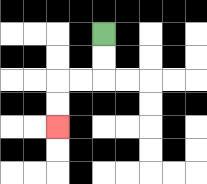{'start': '[4, 1]', 'end': '[2, 5]', 'path_directions': 'D,D,L,L,D,D', 'path_coordinates': '[[4, 1], [4, 2], [4, 3], [3, 3], [2, 3], [2, 4], [2, 5]]'}